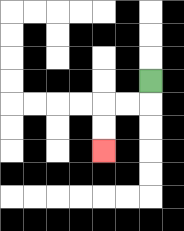{'start': '[6, 3]', 'end': '[4, 6]', 'path_directions': 'D,L,L,D,D', 'path_coordinates': '[[6, 3], [6, 4], [5, 4], [4, 4], [4, 5], [4, 6]]'}